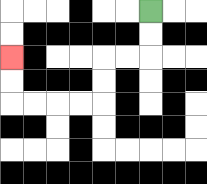{'start': '[6, 0]', 'end': '[0, 2]', 'path_directions': 'D,D,L,L,D,D,L,L,L,L,U,U', 'path_coordinates': '[[6, 0], [6, 1], [6, 2], [5, 2], [4, 2], [4, 3], [4, 4], [3, 4], [2, 4], [1, 4], [0, 4], [0, 3], [0, 2]]'}